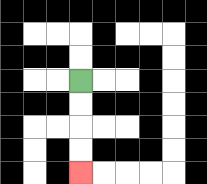{'start': '[3, 3]', 'end': '[3, 7]', 'path_directions': 'D,D,D,D', 'path_coordinates': '[[3, 3], [3, 4], [3, 5], [3, 6], [3, 7]]'}